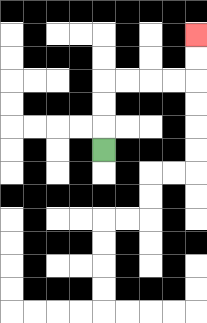{'start': '[4, 6]', 'end': '[8, 1]', 'path_directions': 'U,U,U,R,R,R,R,U,U', 'path_coordinates': '[[4, 6], [4, 5], [4, 4], [4, 3], [5, 3], [6, 3], [7, 3], [8, 3], [8, 2], [8, 1]]'}